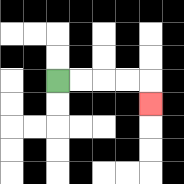{'start': '[2, 3]', 'end': '[6, 4]', 'path_directions': 'R,R,R,R,D', 'path_coordinates': '[[2, 3], [3, 3], [4, 3], [5, 3], [6, 3], [6, 4]]'}